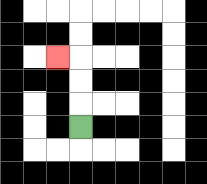{'start': '[3, 5]', 'end': '[2, 2]', 'path_directions': 'U,U,U,L', 'path_coordinates': '[[3, 5], [3, 4], [3, 3], [3, 2], [2, 2]]'}